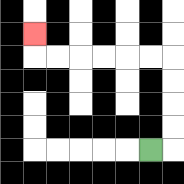{'start': '[6, 6]', 'end': '[1, 1]', 'path_directions': 'R,U,U,U,U,L,L,L,L,L,L,U', 'path_coordinates': '[[6, 6], [7, 6], [7, 5], [7, 4], [7, 3], [7, 2], [6, 2], [5, 2], [4, 2], [3, 2], [2, 2], [1, 2], [1, 1]]'}